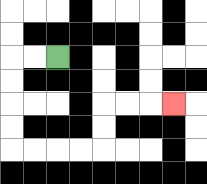{'start': '[2, 2]', 'end': '[7, 4]', 'path_directions': 'L,L,D,D,D,D,R,R,R,R,U,U,R,R,R', 'path_coordinates': '[[2, 2], [1, 2], [0, 2], [0, 3], [0, 4], [0, 5], [0, 6], [1, 6], [2, 6], [3, 6], [4, 6], [4, 5], [4, 4], [5, 4], [6, 4], [7, 4]]'}